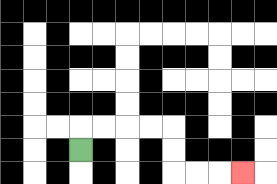{'start': '[3, 6]', 'end': '[10, 7]', 'path_directions': 'U,R,R,R,R,D,D,R,R,R', 'path_coordinates': '[[3, 6], [3, 5], [4, 5], [5, 5], [6, 5], [7, 5], [7, 6], [7, 7], [8, 7], [9, 7], [10, 7]]'}